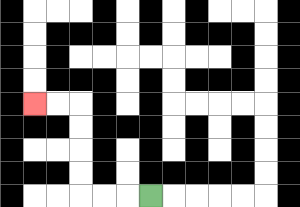{'start': '[6, 8]', 'end': '[1, 4]', 'path_directions': 'L,L,L,U,U,U,U,L,L', 'path_coordinates': '[[6, 8], [5, 8], [4, 8], [3, 8], [3, 7], [3, 6], [3, 5], [3, 4], [2, 4], [1, 4]]'}